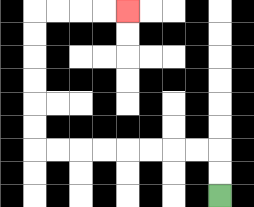{'start': '[9, 8]', 'end': '[5, 0]', 'path_directions': 'U,U,L,L,L,L,L,L,L,L,U,U,U,U,U,U,R,R,R,R', 'path_coordinates': '[[9, 8], [9, 7], [9, 6], [8, 6], [7, 6], [6, 6], [5, 6], [4, 6], [3, 6], [2, 6], [1, 6], [1, 5], [1, 4], [1, 3], [1, 2], [1, 1], [1, 0], [2, 0], [3, 0], [4, 0], [5, 0]]'}